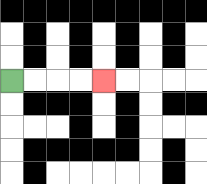{'start': '[0, 3]', 'end': '[4, 3]', 'path_directions': 'R,R,R,R', 'path_coordinates': '[[0, 3], [1, 3], [2, 3], [3, 3], [4, 3]]'}